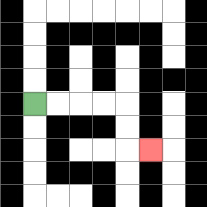{'start': '[1, 4]', 'end': '[6, 6]', 'path_directions': 'R,R,R,R,D,D,R', 'path_coordinates': '[[1, 4], [2, 4], [3, 4], [4, 4], [5, 4], [5, 5], [5, 6], [6, 6]]'}